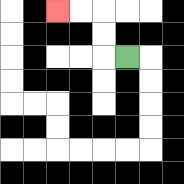{'start': '[5, 2]', 'end': '[2, 0]', 'path_directions': 'L,U,U,L,L', 'path_coordinates': '[[5, 2], [4, 2], [4, 1], [4, 0], [3, 0], [2, 0]]'}